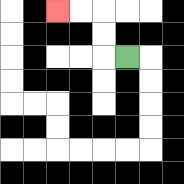{'start': '[5, 2]', 'end': '[2, 0]', 'path_directions': 'L,U,U,L,L', 'path_coordinates': '[[5, 2], [4, 2], [4, 1], [4, 0], [3, 0], [2, 0]]'}